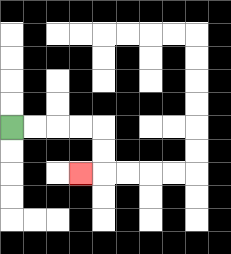{'start': '[0, 5]', 'end': '[3, 7]', 'path_directions': 'R,R,R,R,D,D,L', 'path_coordinates': '[[0, 5], [1, 5], [2, 5], [3, 5], [4, 5], [4, 6], [4, 7], [3, 7]]'}